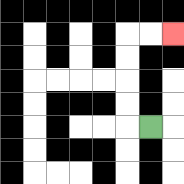{'start': '[6, 5]', 'end': '[7, 1]', 'path_directions': 'L,U,U,U,U,R,R', 'path_coordinates': '[[6, 5], [5, 5], [5, 4], [5, 3], [5, 2], [5, 1], [6, 1], [7, 1]]'}